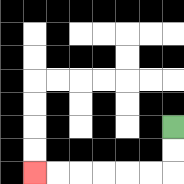{'start': '[7, 5]', 'end': '[1, 7]', 'path_directions': 'D,D,L,L,L,L,L,L', 'path_coordinates': '[[7, 5], [7, 6], [7, 7], [6, 7], [5, 7], [4, 7], [3, 7], [2, 7], [1, 7]]'}